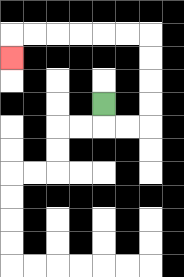{'start': '[4, 4]', 'end': '[0, 2]', 'path_directions': 'D,R,R,U,U,U,U,L,L,L,L,L,L,D', 'path_coordinates': '[[4, 4], [4, 5], [5, 5], [6, 5], [6, 4], [6, 3], [6, 2], [6, 1], [5, 1], [4, 1], [3, 1], [2, 1], [1, 1], [0, 1], [0, 2]]'}